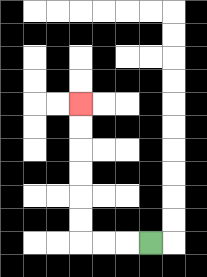{'start': '[6, 10]', 'end': '[3, 4]', 'path_directions': 'L,L,L,U,U,U,U,U,U', 'path_coordinates': '[[6, 10], [5, 10], [4, 10], [3, 10], [3, 9], [3, 8], [3, 7], [3, 6], [3, 5], [3, 4]]'}